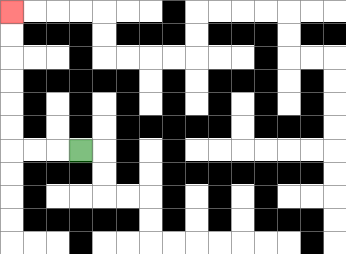{'start': '[3, 6]', 'end': '[0, 0]', 'path_directions': 'L,L,L,U,U,U,U,U,U', 'path_coordinates': '[[3, 6], [2, 6], [1, 6], [0, 6], [0, 5], [0, 4], [0, 3], [0, 2], [0, 1], [0, 0]]'}